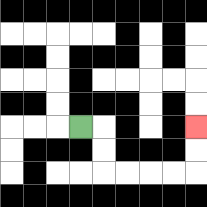{'start': '[3, 5]', 'end': '[8, 5]', 'path_directions': 'R,D,D,R,R,R,R,U,U', 'path_coordinates': '[[3, 5], [4, 5], [4, 6], [4, 7], [5, 7], [6, 7], [7, 7], [8, 7], [8, 6], [8, 5]]'}